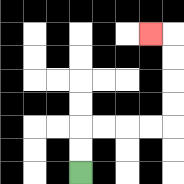{'start': '[3, 7]', 'end': '[6, 1]', 'path_directions': 'U,U,R,R,R,R,U,U,U,U,L', 'path_coordinates': '[[3, 7], [3, 6], [3, 5], [4, 5], [5, 5], [6, 5], [7, 5], [7, 4], [7, 3], [7, 2], [7, 1], [6, 1]]'}